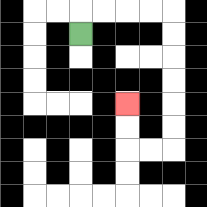{'start': '[3, 1]', 'end': '[5, 4]', 'path_directions': 'U,R,R,R,R,D,D,D,D,D,D,L,L,U,U', 'path_coordinates': '[[3, 1], [3, 0], [4, 0], [5, 0], [6, 0], [7, 0], [7, 1], [7, 2], [7, 3], [7, 4], [7, 5], [7, 6], [6, 6], [5, 6], [5, 5], [5, 4]]'}